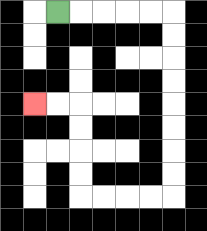{'start': '[2, 0]', 'end': '[1, 4]', 'path_directions': 'R,R,R,R,R,D,D,D,D,D,D,D,D,L,L,L,L,U,U,U,U,L,L', 'path_coordinates': '[[2, 0], [3, 0], [4, 0], [5, 0], [6, 0], [7, 0], [7, 1], [7, 2], [7, 3], [7, 4], [7, 5], [7, 6], [7, 7], [7, 8], [6, 8], [5, 8], [4, 8], [3, 8], [3, 7], [3, 6], [3, 5], [3, 4], [2, 4], [1, 4]]'}